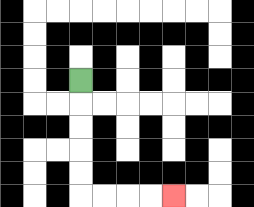{'start': '[3, 3]', 'end': '[7, 8]', 'path_directions': 'D,D,D,D,D,R,R,R,R', 'path_coordinates': '[[3, 3], [3, 4], [3, 5], [3, 6], [3, 7], [3, 8], [4, 8], [5, 8], [6, 8], [7, 8]]'}